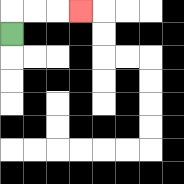{'start': '[0, 1]', 'end': '[3, 0]', 'path_directions': 'U,R,R,R', 'path_coordinates': '[[0, 1], [0, 0], [1, 0], [2, 0], [3, 0]]'}